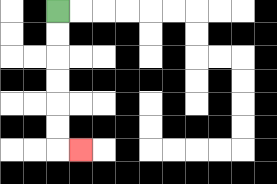{'start': '[2, 0]', 'end': '[3, 6]', 'path_directions': 'D,D,D,D,D,D,R', 'path_coordinates': '[[2, 0], [2, 1], [2, 2], [2, 3], [2, 4], [2, 5], [2, 6], [3, 6]]'}